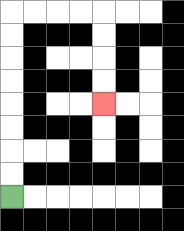{'start': '[0, 8]', 'end': '[4, 4]', 'path_directions': 'U,U,U,U,U,U,U,U,R,R,R,R,D,D,D,D', 'path_coordinates': '[[0, 8], [0, 7], [0, 6], [0, 5], [0, 4], [0, 3], [0, 2], [0, 1], [0, 0], [1, 0], [2, 0], [3, 0], [4, 0], [4, 1], [4, 2], [4, 3], [4, 4]]'}